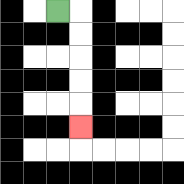{'start': '[2, 0]', 'end': '[3, 5]', 'path_directions': 'R,D,D,D,D,D', 'path_coordinates': '[[2, 0], [3, 0], [3, 1], [3, 2], [3, 3], [3, 4], [3, 5]]'}